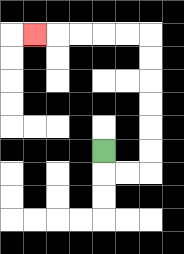{'start': '[4, 6]', 'end': '[1, 1]', 'path_directions': 'D,R,R,U,U,U,U,U,U,L,L,L,L,L', 'path_coordinates': '[[4, 6], [4, 7], [5, 7], [6, 7], [6, 6], [6, 5], [6, 4], [6, 3], [6, 2], [6, 1], [5, 1], [4, 1], [3, 1], [2, 1], [1, 1]]'}